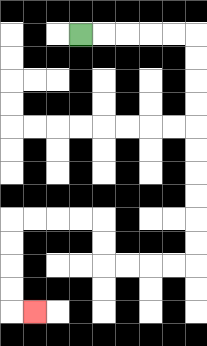{'start': '[3, 1]', 'end': '[1, 13]', 'path_directions': 'R,R,R,R,R,D,D,D,D,D,D,D,D,D,D,L,L,L,L,U,U,L,L,L,L,D,D,D,D,R', 'path_coordinates': '[[3, 1], [4, 1], [5, 1], [6, 1], [7, 1], [8, 1], [8, 2], [8, 3], [8, 4], [8, 5], [8, 6], [8, 7], [8, 8], [8, 9], [8, 10], [8, 11], [7, 11], [6, 11], [5, 11], [4, 11], [4, 10], [4, 9], [3, 9], [2, 9], [1, 9], [0, 9], [0, 10], [0, 11], [0, 12], [0, 13], [1, 13]]'}